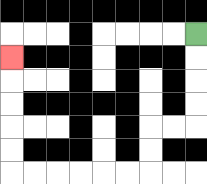{'start': '[8, 1]', 'end': '[0, 2]', 'path_directions': 'D,D,D,D,L,L,D,D,L,L,L,L,L,L,U,U,U,U,U', 'path_coordinates': '[[8, 1], [8, 2], [8, 3], [8, 4], [8, 5], [7, 5], [6, 5], [6, 6], [6, 7], [5, 7], [4, 7], [3, 7], [2, 7], [1, 7], [0, 7], [0, 6], [0, 5], [0, 4], [0, 3], [0, 2]]'}